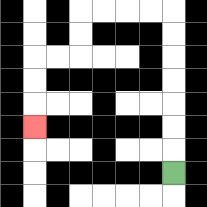{'start': '[7, 7]', 'end': '[1, 5]', 'path_directions': 'U,U,U,U,U,U,U,L,L,L,L,D,D,L,L,D,D,D', 'path_coordinates': '[[7, 7], [7, 6], [7, 5], [7, 4], [7, 3], [7, 2], [7, 1], [7, 0], [6, 0], [5, 0], [4, 0], [3, 0], [3, 1], [3, 2], [2, 2], [1, 2], [1, 3], [1, 4], [1, 5]]'}